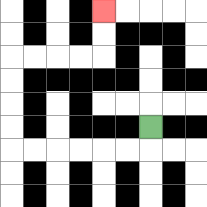{'start': '[6, 5]', 'end': '[4, 0]', 'path_directions': 'D,L,L,L,L,L,L,U,U,U,U,R,R,R,R,U,U', 'path_coordinates': '[[6, 5], [6, 6], [5, 6], [4, 6], [3, 6], [2, 6], [1, 6], [0, 6], [0, 5], [0, 4], [0, 3], [0, 2], [1, 2], [2, 2], [3, 2], [4, 2], [4, 1], [4, 0]]'}